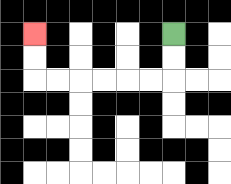{'start': '[7, 1]', 'end': '[1, 1]', 'path_directions': 'D,D,L,L,L,L,L,L,U,U', 'path_coordinates': '[[7, 1], [7, 2], [7, 3], [6, 3], [5, 3], [4, 3], [3, 3], [2, 3], [1, 3], [1, 2], [1, 1]]'}